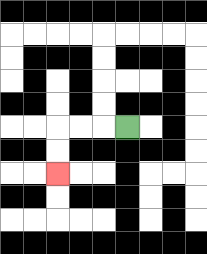{'start': '[5, 5]', 'end': '[2, 7]', 'path_directions': 'L,L,L,D,D', 'path_coordinates': '[[5, 5], [4, 5], [3, 5], [2, 5], [2, 6], [2, 7]]'}